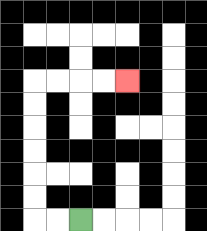{'start': '[3, 9]', 'end': '[5, 3]', 'path_directions': 'L,L,U,U,U,U,U,U,R,R,R,R', 'path_coordinates': '[[3, 9], [2, 9], [1, 9], [1, 8], [1, 7], [1, 6], [1, 5], [1, 4], [1, 3], [2, 3], [3, 3], [4, 3], [5, 3]]'}